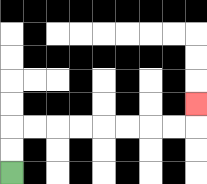{'start': '[0, 7]', 'end': '[8, 4]', 'path_directions': 'U,U,R,R,R,R,R,R,R,R,U', 'path_coordinates': '[[0, 7], [0, 6], [0, 5], [1, 5], [2, 5], [3, 5], [4, 5], [5, 5], [6, 5], [7, 5], [8, 5], [8, 4]]'}